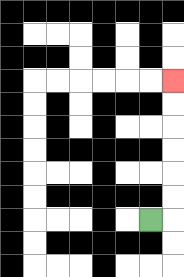{'start': '[6, 9]', 'end': '[7, 3]', 'path_directions': 'R,U,U,U,U,U,U', 'path_coordinates': '[[6, 9], [7, 9], [7, 8], [7, 7], [7, 6], [7, 5], [7, 4], [7, 3]]'}